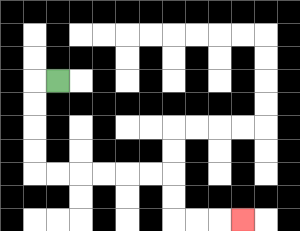{'start': '[2, 3]', 'end': '[10, 9]', 'path_directions': 'L,D,D,D,D,R,R,R,R,R,R,D,D,R,R,R', 'path_coordinates': '[[2, 3], [1, 3], [1, 4], [1, 5], [1, 6], [1, 7], [2, 7], [3, 7], [4, 7], [5, 7], [6, 7], [7, 7], [7, 8], [7, 9], [8, 9], [9, 9], [10, 9]]'}